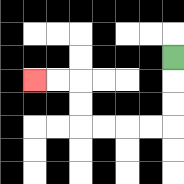{'start': '[7, 2]', 'end': '[1, 3]', 'path_directions': 'D,D,D,L,L,L,L,U,U,L,L', 'path_coordinates': '[[7, 2], [7, 3], [7, 4], [7, 5], [6, 5], [5, 5], [4, 5], [3, 5], [3, 4], [3, 3], [2, 3], [1, 3]]'}